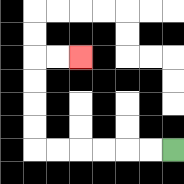{'start': '[7, 6]', 'end': '[3, 2]', 'path_directions': 'L,L,L,L,L,L,U,U,U,U,R,R', 'path_coordinates': '[[7, 6], [6, 6], [5, 6], [4, 6], [3, 6], [2, 6], [1, 6], [1, 5], [1, 4], [1, 3], [1, 2], [2, 2], [3, 2]]'}